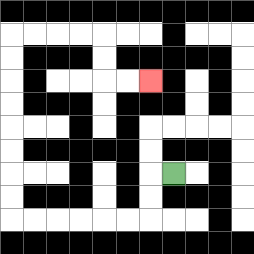{'start': '[7, 7]', 'end': '[6, 3]', 'path_directions': 'L,D,D,L,L,L,L,L,L,U,U,U,U,U,U,U,U,R,R,R,R,D,D,R,R', 'path_coordinates': '[[7, 7], [6, 7], [6, 8], [6, 9], [5, 9], [4, 9], [3, 9], [2, 9], [1, 9], [0, 9], [0, 8], [0, 7], [0, 6], [0, 5], [0, 4], [0, 3], [0, 2], [0, 1], [1, 1], [2, 1], [3, 1], [4, 1], [4, 2], [4, 3], [5, 3], [6, 3]]'}